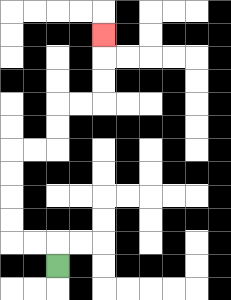{'start': '[2, 11]', 'end': '[4, 1]', 'path_directions': 'U,L,L,U,U,U,U,R,R,U,U,R,R,U,U,U', 'path_coordinates': '[[2, 11], [2, 10], [1, 10], [0, 10], [0, 9], [0, 8], [0, 7], [0, 6], [1, 6], [2, 6], [2, 5], [2, 4], [3, 4], [4, 4], [4, 3], [4, 2], [4, 1]]'}